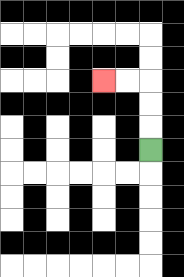{'start': '[6, 6]', 'end': '[4, 3]', 'path_directions': 'U,U,U,L,L', 'path_coordinates': '[[6, 6], [6, 5], [6, 4], [6, 3], [5, 3], [4, 3]]'}